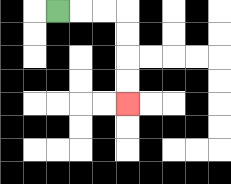{'start': '[2, 0]', 'end': '[5, 4]', 'path_directions': 'R,R,R,D,D,D,D', 'path_coordinates': '[[2, 0], [3, 0], [4, 0], [5, 0], [5, 1], [5, 2], [5, 3], [5, 4]]'}